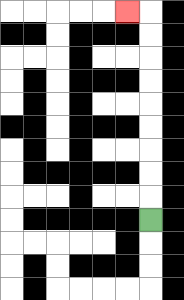{'start': '[6, 9]', 'end': '[5, 0]', 'path_directions': 'U,U,U,U,U,U,U,U,U,L', 'path_coordinates': '[[6, 9], [6, 8], [6, 7], [6, 6], [6, 5], [6, 4], [6, 3], [6, 2], [6, 1], [6, 0], [5, 0]]'}